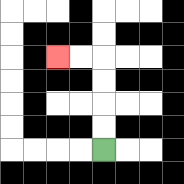{'start': '[4, 6]', 'end': '[2, 2]', 'path_directions': 'U,U,U,U,L,L', 'path_coordinates': '[[4, 6], [4, 5], [4, 4], [4, 3], [4, 2], [3, 2], [2, 2]]'}